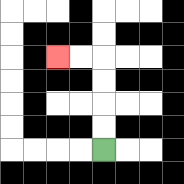{'start': '[4, 6]', 'end': '[2, 2]', 'path_directions': 'U,U,U,U,L,L', 'path_coordinates': '[[4, 6], [4, 5], [4, 4], [4, 3], [4, 2], [3, 2], [2, 2]]'}